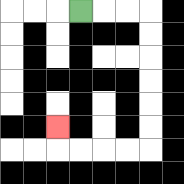{'start': '[3, 0]', 'end': '[2, 5]', 'path_directions': 'R,R,R,D,D,D,D,D,D,L,L,L,L,U', 'path_coordinates': '[[3, 0], [4, 0], [5, 0], [6, 0], [6, 1], [6, 2], [6, 3], [6, 4], [6, 5], [6, 6], [5, 6], [4, 6], [3, 6], [2, 6], [2, 5]]'}